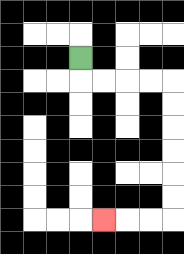{'start': '[3, 2]', 'end': '[4, 9]', 'path_directions': 'D,R,R,R,R,D,D,D,D,D,D,L,L,L', 'path_coordinates': '[[3, 2], [3, 3], [4, 3], [5, 3], [6, 3], [7, 3], [7, 4], [7, 5], [7, 6], [7, 7], [7, 8], [7, 9], [6, 9], [5, 9], [4, 9]]'}